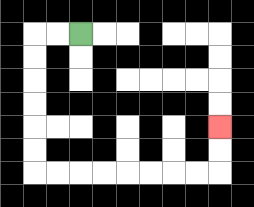{'start': '[3, 1]', 'end': '[9, 5]', 'path_directions': 'L,L,D,D,D,D,D,D,R,R,R,R,R,R,R,R,U,U', 'path_coordinates': '[[3, 1], [2, 1], [1, 1], [1, 2], [1, 3], [1, 4], [1, 5], [1, 6], [1, 7], [2, 7], [3, 7], [4, 7], [5, 7], [6, 7], [7, 7], [8, 7], [9, 7], [9, 6], [9, 5]]'}